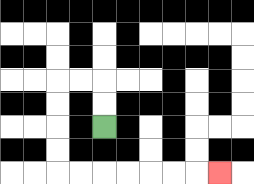{'start': '[4, 5]', 'end': '[9, 7]', 'path_directions': 'U,U,L,L,D,D,D,D,R,R,R,R,R,R,R', 'path_coordinates': '[[4, 5], [4, 4], [4, 3], [3, 3], [2, 3], [2, 4], [2, 5], [2, 6], [2, 7], [3, 7], [4, 7], [5, 7], [6, 7], [7, 7], [8, 7], [9, 7]]'}